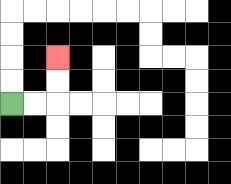{'start': '[0, 4]', 'end': '[2, 2]', 'path_directions': 'R,R,U,U', 'path_coordinates': '[[0, 4], [1, 4], [2, 4], [2, 3], [2, 2]]'}